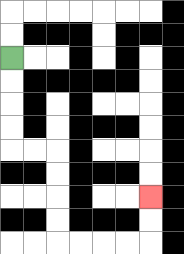{'start': '[0, 2]', 'end': '[6, 8]', 'path_directions': 'D,D,D,D,R,R,D,D,D,D,R,R,R,R,U,U', 'path_coordinates': '[[0, 2], [0, 3], [0, 4], [0, 5], [0, 6], [1, 6], [2, 6], [2, 7], [2, 8], [2, 9], [2, 10], [3, 10], [4, 10], [5, 10], [6, 10], [6, 9], [6, 8]]'}